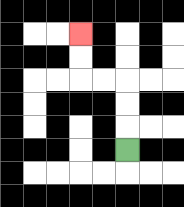{'start': '[5, 6]', 'end': '[3, 1]', 'path_directions': 'U,U,U,L,L,U,U', 'path_coordinates': '[[5, 6], [5, 5], [5, 4], [5, 3], [4, 3], [3, 3], [3, 2], [3, 1]]'}